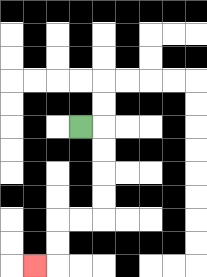{'start': '[3, 5]', 'end': '[1, 11]', 'path_directions': 'R,D,D,D,D,L,L,D,D,L', 'path_coordinates': '[[3, 5], [4, 5], [4, 6], [4, 7], [4, 8], [4, 9], [3, 9], [2, 9], [2, 10], [2, 11], [1, 11]]'}